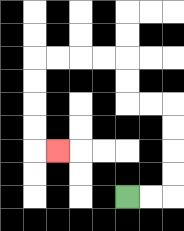{'start': '[5, 8]', 'end': '[2, 6]', 'path_directions': 'R,R,U,U,U,U,L,L,U,U,L,L,L,L,D,D,D,D,R', 'path_coordinates': '[[5, 8], [6, 8], [7, 8], [7, 7], [7, 6], [7, 5], [7, 4], [6, 4], [5, 4], [5, 3], [5, 2], [4, 2], [3, 2], [2, 2], [1, 2], [1, 3], [1, 4], [1, 5], [1, 6], [2, 6]]'}